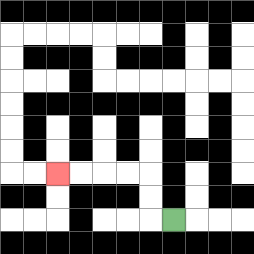{'start': '[7, 9]', 'end': '[2, 7]', 'path_directions': 'L,U,U,L,L,L,L', 'path_coordinates': '[[7, 9], [6, 9], [6, 8], [6, 7], [5, 7], [4, 7], [3, 7], [2, 7]]'}